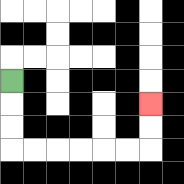{'start': '[0, 3]', 'end': '[6, 4]', 'path_directions': 'D,D,D,R,R,R,R,R,R,U,U', 'path_coordinates': '[[0, 3], [0, 4], [0, 5], [0, 6], [1, 6], [2, 6], [3, 6], [4, 6], [5, 6], [6, 6], [6, 5], [6, 4]]'}